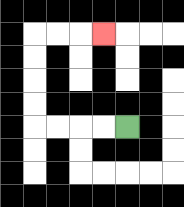{'start': '[5, 5]', 'end': '[4, 1]', 'path_directions': 'L,L,L,L,U,U,U,U,R,R,R', 'path_coordinates': '[[5, 5], [4, 5], [3, 5], [2, 5], [1, 5], [1, 4], [1, 3], [1, 2], [1, 1], [2, 1], [3, 1], [4, 1]]'}